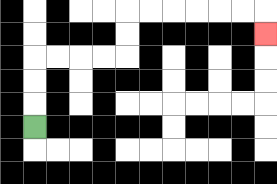{'start': '[1, 5]', 'end': '[11, 1]', 'path_directions': 'U,U,U,R,R,R,R,U,U,R,R,R,R,R,R,D', 'path_coordinates': '[[1, 5], [1, 4], [1, 3], [1, 2], [2, 2], [3, 2], [4, 2], [5, 2], [5, 1], [5, 0], [6, 0], [7, 0], [8, 0], [9, 0], [10, 0], [11, 0], [11, 1]]'}